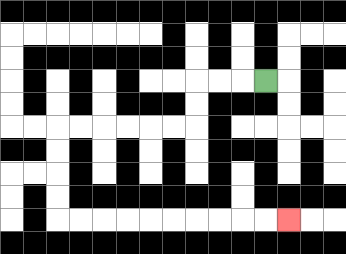{'start': '[11, 3]', 'end': '[12, 9]', 'path_directions': 'L,L,L,D,D,L,L,L,L,L,L,D,D,D,D,R,R,R,R,R,R,R,R,R,R', 'path_coordinates': '[[11, 3], [10, 3], [9, 3], [8, 3], [8, 4], [8, 5], [7, 5], [6, 5], [5, 5], [4, 5], [3, 5], [2, 5], [2, 6], [2, 7], [2, 8], [2, 9], [3, 9], [4, 9], [5, 9], [6, 9], [7, 9], [8, 9], [9, 9], [10, 9], [11, 9], [12, 9]]'}